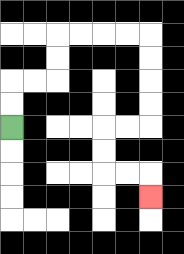{'start': '[0, 5]', 'end': '[6, 8]', 'path_directions': 'U,U,R,R,U,U,R,R,R,R,D,D,D,D,L,L,D,D,R,R,D', 'path_coordinates': '[[0, 5], [0, 4], [0, 3], [1, 3], [2, 3], [2, 2], [2, 1], [3, 1], [4, 1], [5, 1], [6, 1], [6, 2], [6, 3], [6, 4], [6, 5], [5, 5], [4, 5], [4, 6], [4, 7], [5, 7], [6, 7], [6, 8]]'}